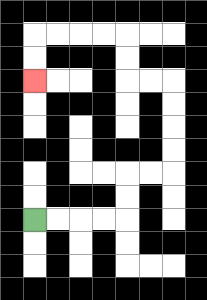{'start': '[1, 9]', 'end': '[1, 3]', 'path_directions': 'R,R,R,R,U,U,R,R,U,U,U,U,L,L,U,U,L,L,L,L,D,D', 'path_coordinates': '[[1, 9], [2, 9], [3, 9], [4, 9], [5, 9], [5, 8], [5, 7], [6, 7], [7, 7], [7, 6], [7, 5], [7, 4], [7, 3], [6, 3], [5, 3], [5, 2], [5, 1], [4, 1], [3, 1], [2, 1], [1, 1], [1, 2], [1, 3]]'}